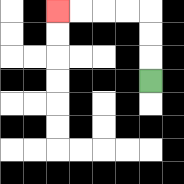{'start': '[6, 3]', 'end': '[2, 0]', 'path_directions': 'U,U,U,L,L,L,L', 'path_coordinates': '[[6, 3], [6, 2], [6, 1], [6, 0], [5, 0], [4, 0], [3, 0], [2, 0]]'}